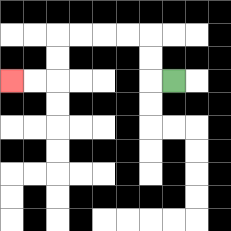{'start': '[7, 3]', 'end': '[0, 3]', 'path_directions': 'L,U,U,L,L,L,L,D,D,L,L', 'path_coordinates': '[[7, 3], [6, 3], [6, 2], [6, 1], [5, 1], [4, 1], [3, 1], [2, 1], [2, 2], [2, 3], [1, 3], [0, 3]]'}